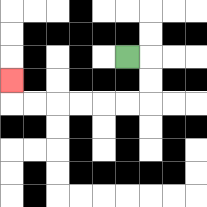{'start': '[5, 2]', 'end': '[0, 3]', 'path_directions': 'R,D,D,L,L,L,L,L,L,U', 'path_coordinates': '[[5, 2], [6, 2], [6, 3], [6, 4], [5, 4], [4, 4], [3, 4], [2, 4], [1, 4], [0, 4], [0, 3]]'}